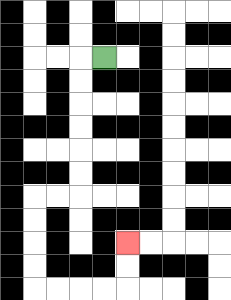{'start': '[4, 2]', 'end': '[5, 10]', 'path_directions': 'L,D,D,D,D,D,D,L,L,D,D,D,D,R,R,R,R,U,U', 'path_coordinates': '[[4, 2], [3, 2], [3, 3], [3, 4], [3, 5], [3, 6], [3, 7], [3, 8], [2, 8], [1, 8], [1, 9], [1, 10], [1, 11], [1, 12], [2, 12], [3, 12], [4, 12], [5, 12], [5, 11], [5, 10]]'}